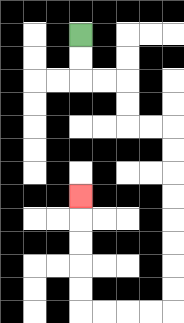{'start': '[3, 1]', 'end': '[3, 8]', 'path_directions': 'D,D,R,R,D,D,R,R,D,D,D,D,D,D,D,D,L,L,L,L,U,U,U,U,U', 'path_coordinates': '[[3, 1], [3, 2], [3, 3], [4, 3], [5, 3], [5, 4], [5, 5], [6, 5], [7, 5], [7, 6], [7, 7], [7, 8], [7, 9], [7, 10], [7, 11], [7, 12], [7, 13], [6, 13], [5, 13], [4, 13], [3, 13], [3, 12], [3, 11], [3, 10], [3, 9], [3, 8]]'}